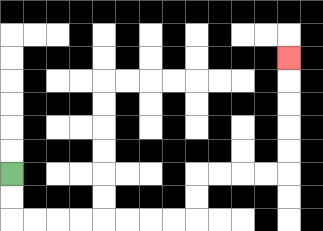{'start': '[0, 7]', 'end': '[12, 2]', 'path_directions': 'D,D,R,R,R,R,R,R,R,R,U,U,R,R,R,R,U,U,U,U,U', 'path_coordinates': '[[0, 7], [0, 8], [0, 9], [1, 9], [2, 9], [3, 9], [4, 9], [5, 9], [6, 9], [7, 9], [8, 9], [8, 8], [8, 7], [9, 7], [10, 7], [11, 7], [12, 7], [12, 6], [12, 5], [12, 4], [12, 3], [12, 2]]'}